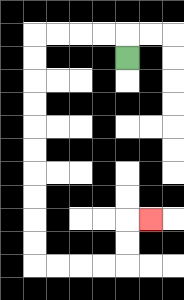{'start': '[5, 2]', 'end': '[6, 9]', 'path_directions': 'U,L,L,L,L,D,D,D,D,D,D,D,D,D,D,R,R,R,R,U,U,R', 'path_coordinates': '[[5, 2], [5, 1], [4, 1], [3, 1], [2, 1], [1, 1], [1, 2], [1, 3], [1, 4], [1, 5], [1, 6], [1, 7], [1, 8], [1, 9], [1, 10], [1, 11], [2, 11], [3, 11], [4, 11], [5, 11], [5, 10], [5, 9], [6, 9]]'}